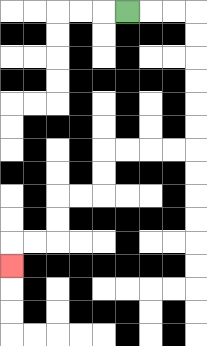{'start': '[5, 0]', 'end': '[0, 11]', 'path_directions': 'R,R,R,D,D,D,D,D,D,L,L,L,L,D,D,L,L,D,D,L,L,D', 'path_coordinates': '[[5, 0], [6, 0], [7, 0], [8, 0], [8, 1], [8, 2], [8, 3], [8, 4], [8, 5], [8, 6], [7, 6], [6, 6], [5, 6], [4, 6], [4, 7], [4, 8], [3, 8], [2, 8], [2, 9], [2, 10], [1, 10], [0, 10], [0, 11]]'}